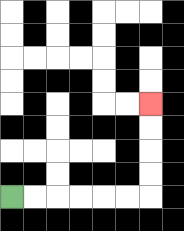{'start': '[0, 8]', 'end': '[6, 4]', 'path_directions': 'R,R,R,R,R,R,U,U,U,U', 'path_coordinates': '[[0, 8], [1, 8], [2, 8], [3, 8], [4, 8], [5, 8], [6, 8], [6, 7], [6, 6], [6, 5], [6, 4]]'}